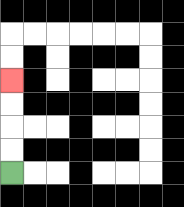{'start': '[0, 7]', 'end': '[0, 3]', 'path_directions': 'U,U,U,U', 'path_coordinates': '[[0, 7], [0, 6], [0, 5], [0, 4], [0, 3]]'}